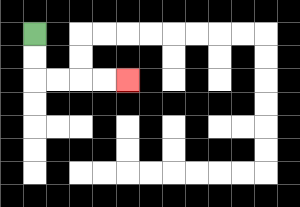{'start': '[1, 1]', 'end': '[5, 3]', 'path_directions': 'D,D,R,R,R,R', 'path_coordinates': '[[1, 1], [1, 2], [1, 3], [2, 3], [3, 3], [4, 3], [5, 3]]'}